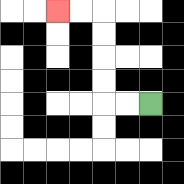{'start': '[6, 4]', 'end': '[2, 0]', 'path_directions': 'L,L,U,U,U,U,L,L', 'path_coordinates': '[[6, 4], [5, 4], [4, 4], [4, 3], [4, 2], [4, 1], [4, 0], [3, 0], [2, 0]]'}